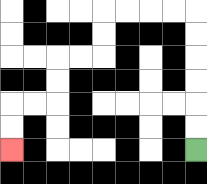{'start': '[8, 6]', 'end': '[0, 6]', 'path_directions': 'U,U,U,U,U,U,L,L,L,L,D,D,L,L,D,D,L,L,D,D', 'path_coordinates': '[[8, 6], [8, 5], [8, 4], [8, 3], [8, 2], [8, 1], [8, 0], [7, 0], [6, 0], [5, 0], [4, 0], [4, 1], [4, 2], [3, 2], [2, 2], [2, 3], [2, 4], [1, 4], [0, 4], [0, 5], [0, 6]]'}